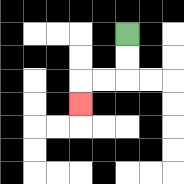{'start': '[5, 1]', 'end': '[3, 4]', 'path_directions': 'D,D,L,L,D', 'path_coordinates': '[[5, 1], [5, 2], [5, 3], [4, 3], [3, 3], [3, 4]]'}